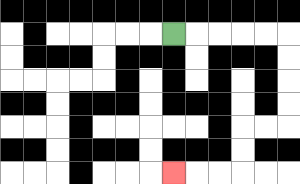{'start': '[7, 1]', 'end': '[7, 7]', 'path_directions': 'R,R,R,R,R,D,D,D,D,L,L,D,D,L,L,L', 'path_coordinates': '[[7, 1], [8, 1], [9, 1], [10, 1], [11, 1], [12, 1], [12, 2], [12, 3], [12, 4], [12, 5], [11, 5], [10, 5], [10, 6], [10, 7], [9, 7], [8, 7], [7, 7]]'}